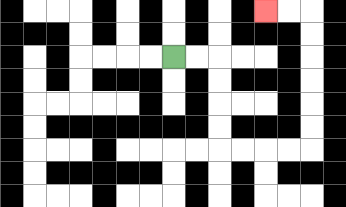{'start': '[7, 2]', 'end': '[11, 0]', 'path_directions': 'R,R,D,D,D,D,R,R,R,R,U,U,U,U,U,U,L,L', 'path_coordinates': '[[7, 2], [8, 2], [9, 2], [9, 3], [9, 4], [9, 5], [9, 6], [10, 6], [11, 6], [12, 6], [13, 6], [13, 5], [13, 4], [13, 3], [13, 2], [13, 1], [13, 0], [12, 0], [11, 0]]'}